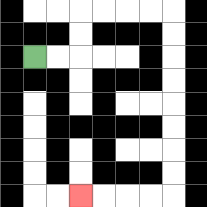{'start': '[1, 2]', 'end': '[3, 8]', 'path_directions': 'R,R,U,U,R,R,R,R,D,D,D,D,D,D,D,D,L,L,L,L', 'path_coordinates': '[[1, 2], [2, 2], [3, 2], [3, 1], [3, 0], [4, 0], [5, 0], [6, 0], [7, 0], [7, 1], [7, 2], [7, 3], [7, 4], [7, 5], [7, 6], [7, 7], [7, 8], [6, 8], [5, 8], [4, 8], [3, 8]]'}